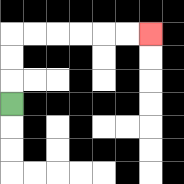{'start': '[0, 4]', 'end': '[6, 1]', 'path_directions': 'U,U,U,R,R,R,R,R,R', 'path_coordinates': '[[0, 4], [0, 3], [0, 2], [0, 1], [1, 1], [2, 1], [3, 1], [4, 1], [5, 1], [6, 1]]'}